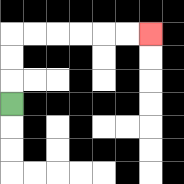{'start': '[0, 4]', 'end': '[6, 1]', 'path_directions': 'U,U,U,R,R,R,R,R,R', 'path_coordinates': '[[0, 4], [0, 3], [0, 2], [0, 1], [1, 1], [2, 1], [3, 1], [4, 1], [5, 1], [6, 1]]'}